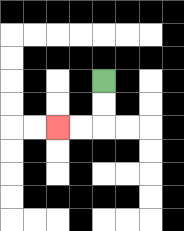{'start': '[4, 3]', 'end': '[2, 5]', 'path_directions': 'D,D,L,L', 'path_coordinates': '[[4, 3], [4, 4], [4, 5], [3, 5], [2, 5]]'}